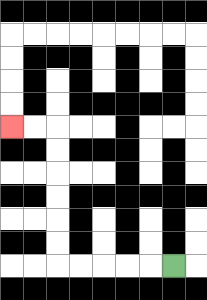{'start': '[7, 11]', 'end': '[0, 5]', 'path_directions': 'L,L,L,L,L,U,U,U,U,U,U,L,L', 'path_coordinates': '[[7, 11], [6, 11], [5, 11], [4, 11], [3, 11], [2, 11], [2, 10], [2, 9], [2, 8], [2, 7], [2, 6], [2, 5], [1, 5], [0, 5]]'}